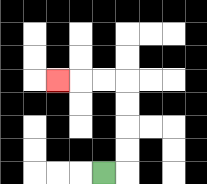{'start': '[4, 7]', 'end': '[2, 3]', 'path_directions': 'R,U,U,U,U,L,L,L', 'path_coordinates': '[[4, 7], [5, 7], [5, 6], [5, 5], [5, 4], [5, 3], [4, 3], [3, 3], [2, 3]]'}